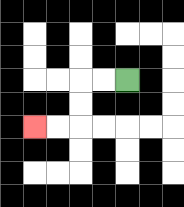{'start': '[5, 3]', 'end': '[1, 5]', 'path_directions': 'L,L,D,D,L,L', 'path_coordinates': '[[5, 3], [4, 3], [3, 3], [3, 4], [3, 5], [2, 5], [1, 5]]'}